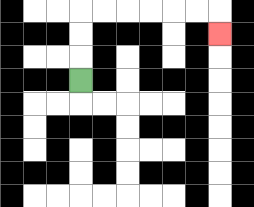{'start': '[3, 3]', 'end': '[9, 1]', 'path_directions': 'U,U,U,R,R,R,R,R,R,D', 'path_coordinates': '[[3, 3], [3, 2], [3, 1], [3, 0], [4, 0], [5, 0], [6, 0], [7, 0], [8, 0], [9, 0], [9, 1]]'}